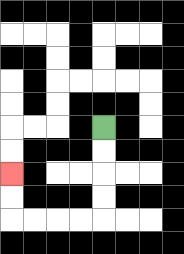{'start': '[4, 5]', 'end': '[0, 7]', 'path_directions': 'D,D,D,D,L,L,L,L,U,U', 'path_coordinates': '[[4, 5], [4, 6], [4, 7], [4, 8], [4, 9], [3, 9], [2, 9], [1, 9], [0, 9], [0, 8], [0, 7]]'}